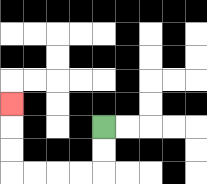{'start': '[4, 5]', 'end': '[0, 4]', 'path_directions': 'D,D,L,L,L,L,U,U,U', 'path_coordinates': '[[4, 5], [4, 6], [4, 7], [3, 7], [2, 7], [1, 7], [0, 7], [0, 6], [0, 5], [0, 4]]'}